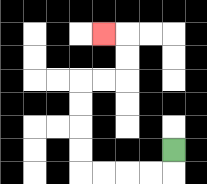{'start': '[7, 6]', 'end': '[4, 1]', 'path_directions': 'D,L,L,L,L,U,U,U,U,R,R,U,U,L', 'path_coordinates': '[[7, 6], [7, 7], [6, 7], [5, 7], [4, 7], [3, 7], [3, 6], [3, 5], [3, 4], [3, 3], [4, 3], [5, 3], [5, 2], [5, 1], [4, 1]]'}